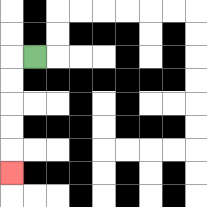{'start': '[1, 2]', 'end': '[0, 7]', 'path_directions': 'L,D,D,D,D,D', 'path_coordinates': '[[1, 2], [0, 2], [0, 3], [0, 4], [0, 5], [0, 6], [0, 7]]'}